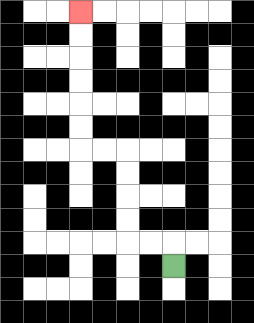{'start': '[7, 11]', 'end': '[3, 0]', 'path_directions': 'U,L,L,U,U,U,U,L,L,U,U,U,U,U,U', 'path_coordinates': '[[7, 11], [7, 10], [6, 10], [5, 10], [5, 9], [5, 8], [5, 7], [5, 6], [4, 6], [3, 6], [3, 5], [3, 4], [3, 3], [3, 2], [3, 1], [3, 0]]'}